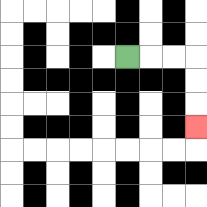{'start': '[5, 2]', 'end': '[8, 5]', 'path_directions': 'R,R,R,D,D,D', 'path_coordinates': '[[5, 2], [6, 2], [7, 2], [8, 2], [8, 3], [8, 4], [8, 5]]'}